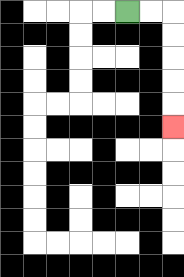{'start': '[5, 0]', 'end': '[7, 5]', 'path_directions': 'R,R,D,D,D,D,D', 'path_coordinates': '[[5, 0], [6, 0], [7, 0], [7, 1], [7, 2], [7, 3], [7, 4], [7, 5]]'}